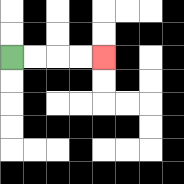{'start': '[0, 2]', 'end': '[4, 2]', 'path_directions': 'R,R,R,R', 'path_coordinates': '[[0, 2], [1, 2], [2, 2], [3, 2], [4, 2]]'}